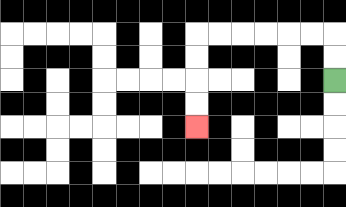{'start': '[14, 3]', 'end': '[8, 5]', 'path_directions': 'U,U,L,L,L,L,L,L,D,D,D,D', 'path_coordinates': '[[14, 3], [14, 2], [14, 1], [13, 1], [12, 1], [11, 1], [10, 1], [9, 1], [8, 1], [8, 2], [8, 3], [8, 4], [8, 5]]'}